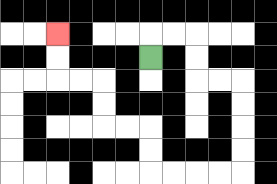{'start': '[6, 2]', 'end': '[2, 1]', 'path_directions': 'U,R,R,D,D,R,R,D,D,D,D,L,L,L,L,U,U,L,L,U,U,L,L,U,U', 'path_coordinates': '[[6, 2], [6, 1], [7, 1], [8, 1], [8, 2], [8, 3], [9, 3], [10, 3], [10, 4], [10, 5], [10, 6], [10, 7], [9, 7], [8, 7], [7, 7], [6, 7], [6, 6], [6, 5], [5, 5], [4, 5], [4, 4], [4, 3], [3, 3], [2, 3], [2, 2], [2, 1]]'}